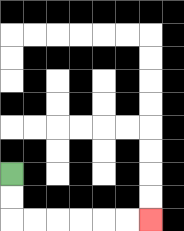{'start': '[0, 7]', 'end': '[6, 9]', 'path_directions': 'D,D,R,R,R,R,R,R', 'path_coordinates': '[[0, 7], [0, 8], [0, 9], [1, 9], [2, 9], [3, 9], [4, 9], [5, 9], [6, 9]]'}